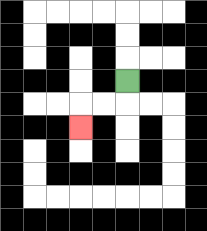{'start': '[5, 3]', 'end': '[3, 5]', 'path_directions': 'D,L,L,D', 'path_coordinates': '[[5, 3], [5, 4], [4, 4], [3, 4], [3, 5]]'}